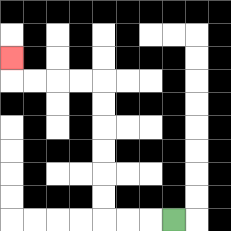{'start': '[7, 9]', 'end': '[0, 2]', 'path_directions': 'L,L,L,U,U,U,U,U,U,L,L,L,L,U', 'path_coordinates': '[[7, 9], [6, 9], [5, 9], [4, 9], [4, 8], [4, 7], [4, 6], [4, 5], [4, 4], [4, 3], [3, 3], [2, 3], [1, 3], [0, 3], [0, 2]]'}